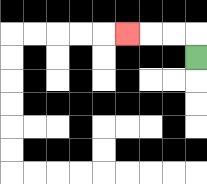{'start': '[8, 2]', 'end': '[5, 1]', 'path_directions': 'U,L,L,L', 'path_coordinates': '[[8, 2], [8, 1], [7, 1], [6, 1], [5, 1]]'}